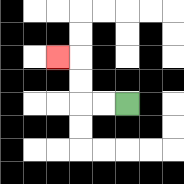{'start': '[5, 4]', 'end': '[2, 2]', 'path_directions': 'L,L,U,U,L', 'path_coordinates': '[[5, 4], [4, 4], [3, 4], [3, 3], [3, 2], [2, 2]]'}